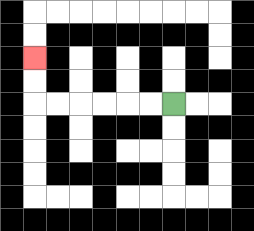{'start': '[7, 4]', 'end': '[1, 2]', 'path_directions': 'L,L,L,L,L,L,U,U', 'path_coordinates': '[[7, 4], [6, 4], [5, 4], [4, 4], [3, 4], [2, 4], [1, 4], [1, 3], [1, 2]]'}